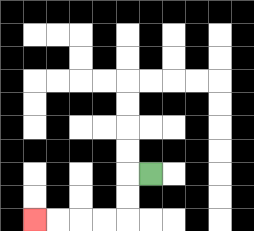{'start': '[6, 7]', 'end': '[1, 9]', 'path_directions': 'L,D,D,L,L,L,L', 'path_coordinates': '[[6, 7], [5, 7], [5, 8], [5, 9], [4, 9], [3, 9], [2, 9], [1, 9]]'}